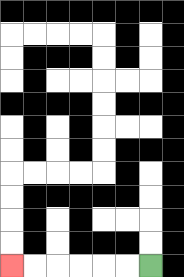{'start': '[6, 11]', 'end': '[0, 11]', 'path_directions': 'L,L,L,L,L,L', 'path_coordinates': '[[6, 11], [5, 11], [4, 11], [3, 11], [2, 11], [1, 11], [0, 11]]'}